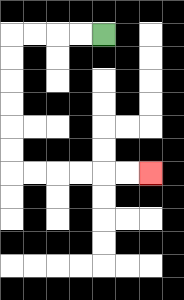{'start': '[4, 1]', 'end': '[6, 7]', 'path_directions': 'L,L,L,L,D,D,D,D,D,D,R,R,R,R,R,R', 'path_coordinates': '[[4, 1], [3, 1], [2, 1], [1, 1], [0, 1], [0, 2], [0, 3], [0, 4], [0, 5], [0, 6], [0, 7], [1, 7], [2, 7], [3, 7], [4, 7], [5, 7], [6, 7]]'}